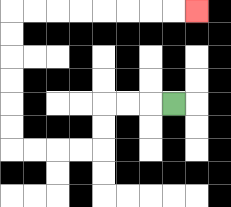{'start': '[7, 4]', 'end': '[8, 0]', 'path_directions': 'L,L,L,D,D,L,L,L,L,U,U,U,U,U,U,R,R,R,R,R,R,R,R', 'path_coordinates': '[[7, 4], [6, 4], [5, 4], [4, 4], [4, 5], [4, 6], [3, 6], [2, 6], [1, 6], [0, 6], [0, 5], [0, 4], [0, 3], [0, 2], [0, 1], [0, 0], [1, 0], [2, 0], [3, 0], [4, 0], [5, 0], [6, 0], [7, 0], [8, 0]]'}